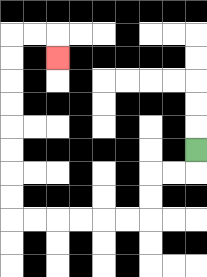{'start': '[8, 6]', 'end': '[2, 2]', 'path_directions': 'D,L,L,D,D,L,L,L,L,L,L,U,U,U,U,U,U,U,U,R,R,D', 'path_coordinates': '[[8, 6], [8, 7], [7, 7], [6, 7], [6, 8], [6, 9], [5, 9], [4, 9], [3, 9], [2, 9], [1, 9], [0, 9], [0, 8], [0, 7], [0, 6], [0, 5], [0, 4], [0, 3], [0, 2], [0, 1], [1, 1], [2, 1], [2, 2]]'}